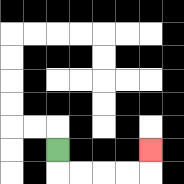{'start': '[2, 6]', 'end': '[6, 6]', 'path_directions': 'D,R,R,R,R,U', 'path_coordinates': '[[2, 6], [2, 7], [3, 7], [4, 7], [5, 7], [6, 7], [6, 6]]'}